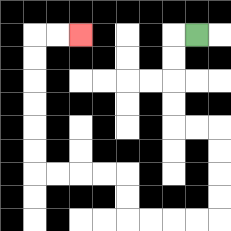{'start': '[8, 1]', 'end': '[3, 1]', 'path_directions': 'L,D,D,D,D,R,R,D,D,D,D,L,L,L,L,U,U,L,L,L,L,U,U,U,U,U,U,R,R', 'path_coordinates': '[[8, 1], [7, 1], [7, 2], [7, 3], [7, 4], [7, 5], [8, 5], [9, 5], [9, 6], [9, 7], [9, 8], [9, 9], [8, 9], [7, 9], [6, 9], [5, 9], [5, 8], [5, 7], [4, 7], [3, 7], [2, 7], [1, 7], [1, 6], [1, 5], [1, 4], [1, 3], [1, 2], [1, 1], [2, 1], [3, 1]]'}